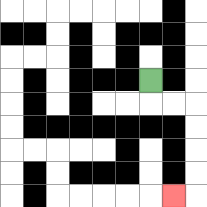{'start': '[6, 3]', 'end': '[7, 8]', 'path_directions': 'D,R,R,D,D,D,D,L', 'path_coordinates': '[[6, 3], [6, 4], [7, 4], [8, 4], [8, 5], [8, 6], [8, 7], [8, 8], [7, 8]]'}